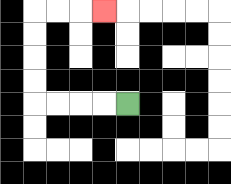{'start': '[5, 4]', 'end': '[4, 0]', 'path_directions': 'L,L,L,L,U,U,U,U,R,R,R', 'path_coordinates': '[[5, 4], [4, 4], [3, 4], [2, 4], [1, 4], [1, 3], [1, 2], [1, 1], [1, 0], [2, 0], [3, 0], [4, 0]]'}